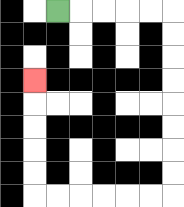{'start': '[2, 0]', 'end': '[1, 3]', 'path_directions': 'R,R,R,R,R,D,D,D,D,D,D,D,D,L,L,L,L,L,L,U,U,U,U,U', 'path_coordinates': '[[2, 0], [3, 0], [4, 0], [5, 0], [6, 0], [7, 0], [7, 1], [7, 2], [7, 3], [7, 4], [7, 5], [7, 6], [7, 7], [7, 8], [6, 8], [5, 8], [4, 8], [3, 8], [2, 8], [1, 8], [1, 7], [1, 6], [1, 5], [1, 4], [1, 3]]'}